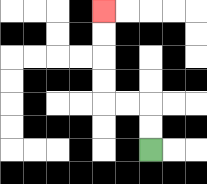{'start': '[6, 6]', 'end': '[4, 0]', 'path_directions': 'U,U,L,L,U,U,U,U', 'path_coordinates': '[[6, 6], [6, 5], [6, 4], [5, 4], [4, 4], [4, 3], [4, 2], [4, 1], [4, 0]]'}